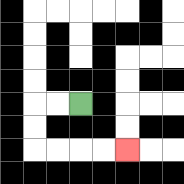{'start': '[3, 4]', 'end': '[5, 6]', 'path_directions': 'L,L,D,D,R,R,R,R', 'path_coordinates': '[[3, 4], [2, 4], [1, 4], [1, 5], [1, 6], [2, 6], [3, 6], [4, 6], [5, 6]]'}